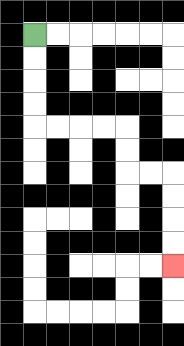{'start': '[1, 1]', 'end': '[7, 11]', 'path_directions': 'D,D,D,D,R,R,R,R,D,D,R,R,D,D,D,D', 'path_coordinates': '[[1, 1], [1, 2], [1, 3], [1, 4], [1, 5], [2, 5], [3, 5], [4, 5], [5, 5], [5, 6], [5, 7], [6, 7], [7, 7], [7, 8], [7, 9], [7, 10], [7, 11]]'}